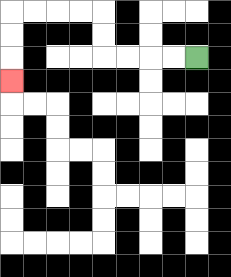{'start': '[8, 2]', 'end': '[0, 3]', 'path_directions': 'L,L,L,L,U,U,L,L,L,L,D,D,D', 'path_coordinates': '[[8, 2], [7, 2], [6, 2], [5, 2], [4, 2], [4, 1], [4, 0], [3, 0], [2, 0], [1, 0], [0, 0], [0, 1], [0, 2], [0, 3]]'}